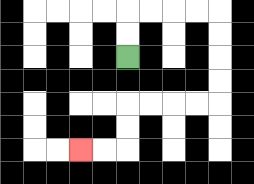{'start': '[5, 2]', 'end': '[3, 6]', 'path_directions': 'U,U,R,R,R,R,D,D,D,D,L,L,L,L,D,D,L,L', 'path_coordinates': '[[5, 2], [5, 1], [5, 0], [6, 0], [7, 0], [8, 0], [9, 0], [9, 1], [9, 2], [9, 3], [9, 4], [8, 4], [7, 4], [6, 4], [5, 4], [5, 5], [5, 6], [4, 6], [3, 6]]'}